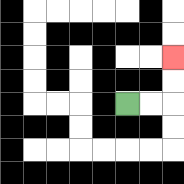{'start': '[5, 4]', 'end': '[7, 2]', 'path_directions': 'R,R,U,U', 'path_coordinates': '[[5, 4], [6, 4], [7, 4], [7, 3], [7, 2]]'}